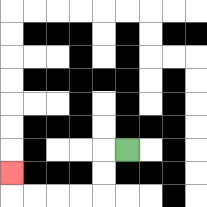{'start': '[5, 6]', 'end': '[0, 7]', 'path_directions': 'L,D,D,L,L,L,L,U', 'path_coordinates': '[[5, 6], [4, 6], [4, 7], [4, 8], [3, 8], [2, 8], [1, 8], [0, 8], [0, 7]]'}